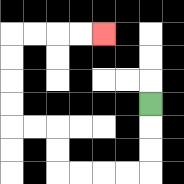{'start': '[6, 4]', 'end': '[4, 1]', 'path_directions': 'D,D,D,L,L,L,L,U,U,L,L,U,U,U,U,R,R,R,R', 'path_coordinates': '[[6, 4], [6, 5], [6, 6], [6, 7], [5, 7], [4, 7], [3, 7], [2, 7], [2, 6], [2, 5], [1, 5], [0, 5], [0, 4], [0, 3], [0, 2], [0, 1], [1, 1], [2, 1], [3, 1], [4, 1]]'}